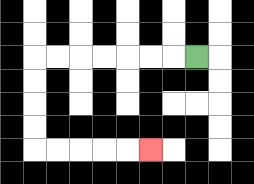{'start': '[8, 2]', 'end': '[6, 6]', 'path_directions': 'L,L,L,L,L,L,L,D,D,D,D,R,R,R,R,R', 'path_coordinates': '[[8, 2], [7, 2], [6, 2], [5, 2], [4, 2], [3, 2], [2, 2], [1, 2], [1, 3], [1, 4], [1, 5], [1, 6], [2, 6], [3, 6], [4, 6], [5, 6], [6, 6]]'}